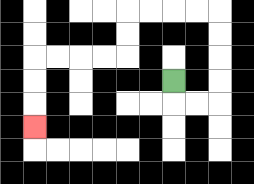{'start': '[7, 3]', 'end': '[1, 5]', 'path_directions': 'D,R,R,U,U,U,U,L,L,L,L,D,D,L,L,L,L,D,D,D', 'path_coordinates': '[[7, 3], [7, 4], [8, 4], [9, 4], [9, 3], [9, 2], [9, 1], [9, 0], [8, 0], [7, 0], [6, 0], [5, 0], [5, 1], [5, 2], [4, 2], [3, 2], [2, 2], [1, 2], [1, 3], [1, 4], [1, 5]]'}